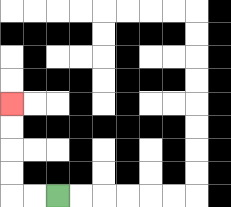{'start': '[2, 8]', 'end': '[0, 4]', 'path_directions': 'L,L,U,U,U,U', 'path_coordinates': '[[2, 8], [1, 8], [0, 8], [0, 7], [0, 6], [0, 5], [0, 4]]'}